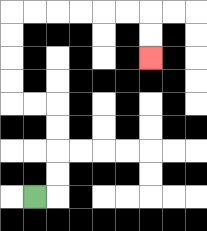{'start': '[1, 8]', 'end': '[6, 2]', 'path_directions': 'R,U,U,U,U,L,L,U,U,U,U,R,R,R,R,R,R,D,D', 'path_coordinates': '[[1, 8], [2, 8], [2, 7], [2, 6], [2, 5], [2, 4], [1, 4], [0, 4], [0, 3], [0, 2], [0, 1], [0, 0], [1, 0], [2, 0], [3, 0], [4, 0], [5, 0], [6, 0], [6, 1], [6, 2]]'}